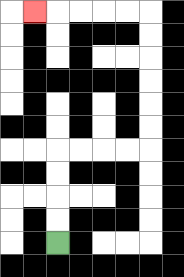{'start': '[2, 10]', 'end': '[1, 0]', 'path_directions': 'U,U,U,U,R,R,R,R,U,U,U,U,U,U,L,L,L,L,L', 'path_coordinates': '[[2, 10], [2, 9], [2, 8], [2, 7], [2, 6], [3, 6], [4, 6], [5, 6], [6, 6], [6, 5], [6, 4], [6, 3], [6, 2], [6, 1], [6, 0], [5, 0], [4, 0], [3, 0], [2, 0], [1, 0]]'}